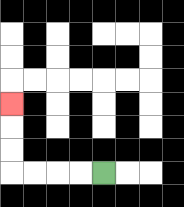{'start': '[4, 7]', 'end': '[0, 4]', 'path_directions': 'L,L,L,L,U,U,U', 'path_coordinates': '[[4, 7], [3, 7], [2, 7], [1, 7], [0, 7], [0, 6], [0, 5], [0, 4]]'}